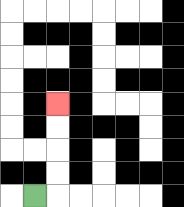{'start': '[1, 8]', 'end': '[2, 4]', 'path_directions': 'R,U,U,U,U', 'path_coordinates': '[[1, 8], [2, 8], [2, 7], [2, 6], [2, 5], [2, 4]]'}